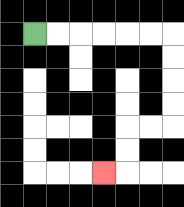{'start': '[1, 1]', 'end': '[4, 7]', 'path_directions': 'R,R,R,R,R,R,D,D,D,D,L,L,D,D,L', 'path_coordinates': '[[1, 1], [2, 1], [3, 1], [4, 1], [5, 1], [6, 1], [7, 1], [7, 2], [7, 3], [7, 4], [7, 5], [6, 5], [5, 5], [5, 6], [5, 7], [4, 7]]'}